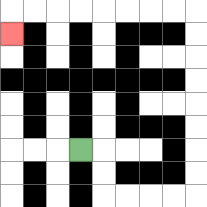{'start': '[3, 6]', 'end': '[0, 1]', 'path_directions': 'R,D,D,R,R,R,R,U,U,U,U,U,U,U,U,L,L,L,L,L,L,L,L,D', 'path_coordinates': '[[3, 6], [4, 6], [4, 7], [4, 8], [5, 8], [6, 8], [7, 8], [8, 8], [8, 7], [8, 6], [8, 5], [8, 4], [8, 3], [8, 2], [8, 1], [8, 0], [7, 0], [6, 0], [5, 0], [4, 0], [3, 0], [2, 0], [1, 0], [0, 0], [0, 1]]'}